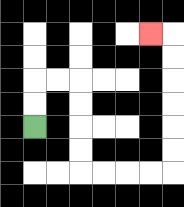{'start': '[1, 5]', 'end': '[6, 1]', 'path_directions': 'U,U,R,R,D,D,D,D,R,R,R,R,U,U,U,U,U,U,L', 'path_coordinates': '[[1, 5], [1, 4], [1, 3], [2, 3], [3, 3], [3, 4], [3, 5], [3, 6], [3, 7], [4, 7], [5, 7], [6, 7], [7, 7], [7, 6], [7, 5], [7, 4], [7, 3], [7, 2], [7, 1], [6, 1]]'}